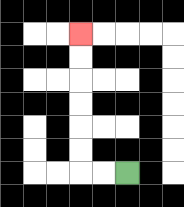{'start': '[5, 7]', 'end': '[3, 1]', 'path_directions': 'L,L,U,U,U,U,U,U', 'path_coordinates': '[[5, 7], [4, 7], [3, 7], [3, 6], [3, 5], [3, 4], [3, 3], [3, 2], [3, 1]]'}